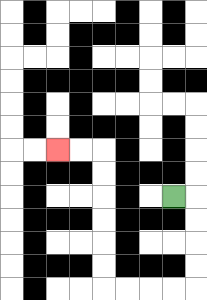{'start': '[7, 8]', 'end': '[2, 6]', 'path_directions': 'R,D,D,D,D,L,L,L,L,U,U,U,U,U,U,L,L', 'path_coordinates': '[[7, 8], [8, 8], [8, 9], [8, 10], [8, 11], [8, 12], [7, 12], [6, 12], [5, 12], [4, 12], [4, 11], [4, 10], [4, 9], [4, 8], [4, 7], [4, 6], [3, 6], [2, 6]]'}